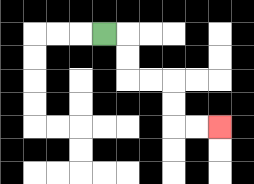{'start': '[4, 1]', 'end': '[9, 5]', 'path_directions': 'R,D,D,R,R,D,D,R,R', 'path_coordinates': '[[4, 1], [5, 1], [5, 2], [5, 3], [6, 3], [7, 3], [7, 4], [7, 5], [8, 5], [9, 5]]'}